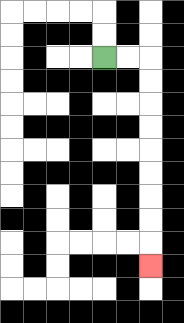{'start': '[4, 2]', 'end': '[6, 11]', 'path_directions': 'R,R,D,D,D,D,D,D,D,D,D', 'path_coordinates': '[[4, 2], [5, 2], [6, 2], [6, 3], [6, 4], [6, 5], [6, 6], [6, 7], [6, 8], [6, 9], [6, 10], [6, 11]]'}